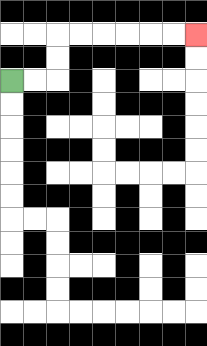{'start': '[0, 3]', 'end': '[8, 1]', 'path_directions': 'R,R,U,U,R,R,R,R,R,R', 'path_coordinates': '[[0, 3], [1, 3], [2, 3], [2, 2], [2, 1], [3, 1], [4, 1], [5, 1], [6, 1], [7, 1], [8, 1]]'}